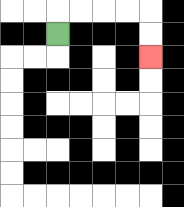{'start': '[2, 1]', 'end': '[6, 2]', 'path_directions': 'U,R,R,R,R,D,D', 'path_coordinates': '[[2, 1], [2, 0], [3, 0], [4, 0], [5, 0], [6, 0], [6, 1], [6, 2]]'}